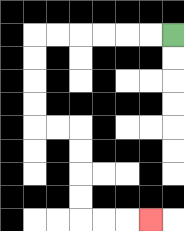{'start': '[7, 1]', 'end': '[6, 9]', 'path_directions': 'L,L,L,L,L,L,D,D,D,D,R,R,D,D,D,D,R,R,R', 'path_coordinates': '[[7, 1], [6, 1], [5, 1], [4, 1], [3, 1], [2, 1], [1, 1], [1, 2], [1, 3], [1, 4], [1, 5], [2, 5], [3, 5], [3, 6], [3, 7], [3, 8], [3, 9], [4, 9], [5, 9], [6, 9]]'}